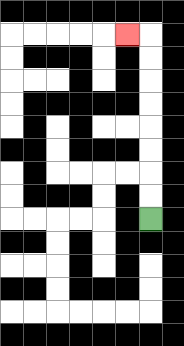{'start': '[6, 9]', 'end': '[5, 1]', 'path_directions': 'U,U,U,U,U,U,U,U,L', 'path_coordinates': '[[6, 9], [6, 8], [6, 7], [6, 6], [6, 5], [6, 4], [6, 3], [6, 2], [6, 1], [5, 1]]'}